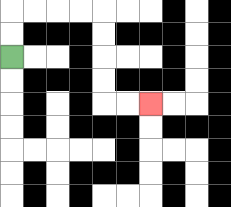{'start': '[0, 2]', 'end': '[6, 4]', 'path_directions': 'U,U,R,R,R,R,D,D,D,D,R,R', 'path_coordinates': '[[0, 2], [0, 1], [0, 0], [1, 0], [2, 0], [3, 0], [4, 0], [4, 1], [4, 2], [4, 3], [4, 4], [5, 4], [6, 4]]'}